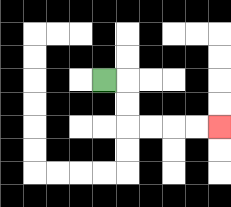{'start': '[4, 3]', 'end': '[9, 5]', 'path_directions': 'R,D,D,R,R,R,R', 'path_coordinates': '[[4, 3], [5, 3], [5, 4], [5, 5], [6, 5], [7, 5], [8, 5], [9, 5]]'}